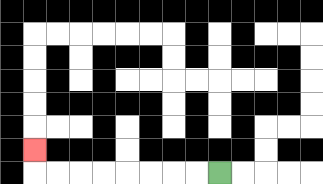{'start': '[9, 7]', 'end': '[1, 6]', 'path_directions': 'L,L,L,L,L,L,L,L,U', 'path_coordinates': '[[9, 7], [8, 7], [7, 7], [6, 7], [5, 7], [4, 7], [3, 7], [2, 7], [1, 7], [1, 6]]'}